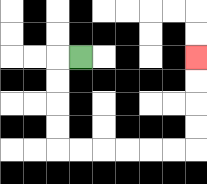{'start': '[3, 2]', 'end': '[8, 2]', 'path_directions': 'L,D,D,D,D,R,R,R,R,R,R,U,U,U,U', 'path_coordinates': '[[3, 2], [2, 2], [2, 3], [2, 4], [2, 5], [2, 6], [3, 6], [4, 6], [5, 6], [6, 6], [7, 6], [8, 6], [8, 5], [8, 4], [8, 3], [8, 2]]'}